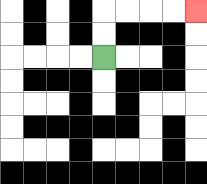{'start': '[4, 2]', 'end': '[8, 0]', 'path_directions': 'U,U,R,R,R,R', 'path_coordinates': '[[4, 2], [4, 1], [4, 0], [5, 0], [6, 0], [7, 0], [8, 0]]'}